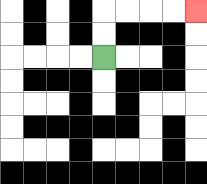{'start': '[4, 2]', 'end': '[8, 0]', 'path_directions': 'U,U,R,R,R,R', 'path_coordinates': '[[4, 2], [4, 1], [4, 0], [5, 0], [6, 0], [7, 0], [8, 0]]'}